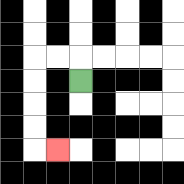{'start': '[3, 3]', 'end': '[2, 6]', 'path_directions': 'U,L,L,D,D,D,D,R', 'path_coordinates': '[[3, 3], [3, 2], [2, 2], [1, 2], [1, 3], [1, 4], [1, 5], [1, 6], [2, 6]]'}